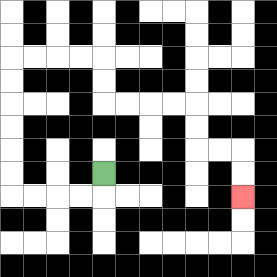{'start': '[4, 7]', 'end': '[10, 8]', 'path_directions': 'D,L,L,L,L,U,U,U,U,U,U,R,R,R,R,D,D,R,R,R,R,D,D,R,R,D,D', 'path_coordinates': '[[4, 7], [4, 8], [3, 8], [2, 8], [1, 8], [0, 8], [0, 7], [0, 6], [0, 5], [0, 4], [0, 3], [0, 2], [1, 2], [2, 2], [3, 2], [4, 2], [4, 3], [4, 4], [5, 4], [6, 4], [7, 4], [8, 4], [8, 5], [8, 6], [9, 6], [10, 6], [10, 7], [10, 8]]'}